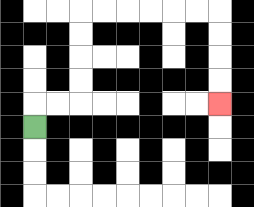{'start': '[1, 5]', 'end': '[9, 4]', 'path_directions': 'U,R,R,U,U,U,U,R,R,R,R,R,R,D,D,D,D', 'path_coordinates': '[[1, 5], [1, 4], [2, 4], [3, 4], [3, 3], [3, 2], [3, 1], [3, 0], [4, 0], [5, 0], [6, 0], [7, 0], [8, 0], [9, 0], [9, 1], [9, 2], [9, 3], [9, 4]]'}